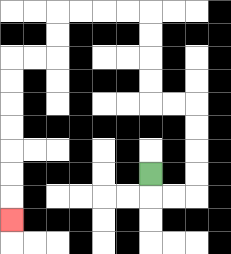{'start': '[6, 7]', 'end': '[0, 9]', 'path_directions': 'D,R,R,U,U,U,U,L,L,U,U,U,U,L,L,L,L,D,D,L,L,D,D,D,D,D,D,D', 'path_coordinates': '[[6, 7], [6, 8], [7, 8], [8, 8], [8, 7], [8, 6], [8, 5], [8, 4], [7, 4], [6, 4], [6, 3], [6, 2], [6, 1], [6, 0], [5, 0], [4, 0], [3, 0], [2, 0], [2, 1], [2, 2], [1, 2], [0, 2], [0, 3], [0, 4], [0, 5], [0, 6], [0, 7], [0, 8], [0, 9]]'}